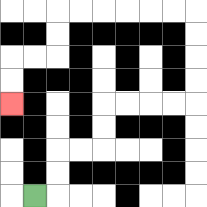{'start': '[1, 8]', 'end': '[0, 4]', 'path_directions': 'R,U,U,R,R,U,U,R,R,R,R,U,U,U,U,L,L,L,L,L,L,D,D,L,L,D,D', 'path_coordinates': '[[1, 8], [2, 8], [2, 7], [2, 6], [3, 6], [4, 6], [4, 5], [4, 4], [5, 4], [6, 4], [7, 4], [8, 4], [8, 3], [8, 2], [8, 1], [8, 0], [7, 0], [6, 0], [5, 0], [4, 0], [3, 0], [2, 0], [2, 1], [2, 2], [1, 2], [0, 2], [0, 3], [0, 4]]'}